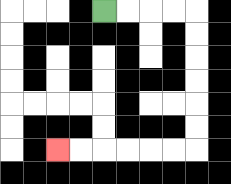{'start': '[4, 0]', 'end': '[2, 6]', 'path_directions': 'R,R,R,R,D,D,D,D,D,D,L,L,L,L,L,L', 'path_coordinates': '[[4, 0], [5, 0], [6, 0], [7, 0], [8, 0], [8, 1], [8, 2], [8, 3], [8, 4], [8, 5], [8, 6], [7, 6], [6, 6], [5, 6], [4, 6], [3, 6], [2, 6]]'}